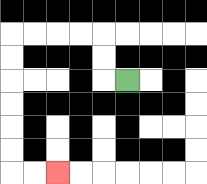{'start': '[5, 3]', 'end': '[2, 7]', 'path_directions': 'L,U,U,L,L,L,L,D,D,D,D,D,D,R,R', 'path_coordinates': '[[5, 3], [4, 3], [4, 2], [4, 1], [3, 1], [2, 1], [1, 1], [0, 1], [0, 2], [0, 3], [0, 4], [0, 5], [0, 6], [0, 7], [1, 7], [2, 7]]'}